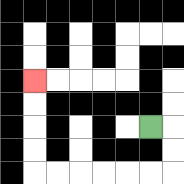{'start': '[6, 5]', 'end': '[1, 3]', 'path_directions': 'R,D,D,L,L,L,L,L,L,U,U,U,U', 'path_coordinates': '[[6, 5], [7, 5], [7, 6], [7, 7], [6, 7], [5, 7], [4, 7], [3, 7], [2, 7], [1, 7], [1, 6], [1, 5], [1, 4], [1, 3]]'}